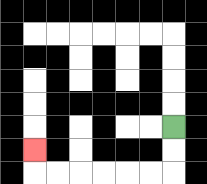{'start': '[7, 5]', 'end': '[1, 6]', 'path_directions': 'D,D,L,L,L,L,L,L,U', 'path_coordinates': '[[7, 5], [7, 6], [7, 7], [6, 7], [5, 7], [4, 7], [3, 7], [2, 7], [1, 7], [1, 6]]'}